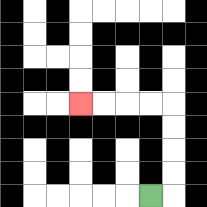{'start': '[6, 8]', 'end': '[3, 4]', 'path_directions': 'R,U,U,U,U,L,L,L,L', 'path_coordinates': '[[6, 8], [7, 8], [7, 7], [7, 6], [7, 5], [7, 4], [6, 4], [5, 4], [4, 4], [3, 4]]'}